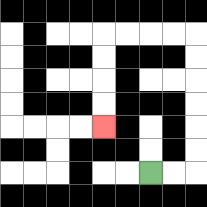{'start': '[6, 7]', 'end': '[4, 5]', 'path_directions': 'R,R,U,U,U,U,U,U,L,L,L,L,D,D,D,D', 'path_coordinates': '[[6, 7], [7, 7], [8, 7], [8, 6], [8, 5], [8, 4], [8, 3], [8, 2], [8, 1], [7, 1], [6, 1], [5, 1], [4, 1], [4, 2], [4, 3], [4, 4], [4, 5]]'}